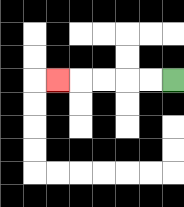{'start': '[7, 3]', 'end': '[2, 3]', 'path_directions': 'L,L,L,L,L', 'path_coordinates': '[[7, 3], [6, 3], [5, 3], [4, 3], [3, 3], [2, 3]]'}